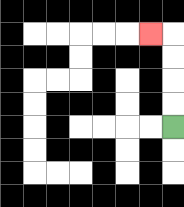{'start': '[7, 5]', 'end': '[6, 1]', 'path_directions': 'U,U,U,U,L', 'path_coordinates': '[[7, 5], [7, 4], [7, 3], [7, 2], [7, 1], [6, 1]]'}